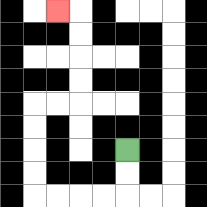{'start': '[5, 6]', 'end': '[2, 0]', 'path_directions': 'D,D,L,L,L,L,U,U,U,U,R,R,U,U,U,U,L', 'path_coordinates': '[[5, 6], [5, 7], [5, 8], [4, 8], [3, 8], [2, 8], [1, 8], [1, 7], [1, 6], [1, 5], [1, 4], [2, 4], [3, 4], [3, 3], [3, 2], [3, 1], [3, 0], [2, 0]]'}